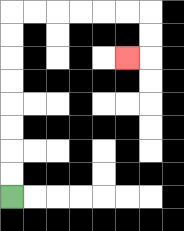{'start': '[0, 8]', 'end': '[5, 2]', 'path_directions': 'U,U,U,U,U,U,U,U,R,R,R,R,R,R,D,D,L', 'path_coordinates': '[[0, 8], [0, 7], [0, 6], [0, 5], [0, 4], [0, 3], [0, 2], [0, 1], [0, 0], [1, 0], [2, 0], [3, 0], [4, 0], [5, 0], [6, 0], [6, 1], [6, 2], [5, 2]]'}